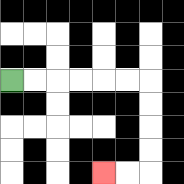{'start': '[0, 3]', 'end': '[4, 7]', 'path_directions': 'R,R,R,R,R,R,D,D,D,D,L,L', 'path_coordinates': '[[0, 3], [1, 3], [2, 3], [3, 3], [4, 3], [5, 3], [6, 3], [6, 4], [6, 5], [6, 6], [6, 7], [5, 7], [4, 7]]'}